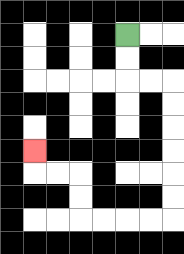{'start': '[5, 1]', 'end': '[1, 6]', 'path_directions': 'D,D,R,R,D,D,D,D,D,D,L,L,L,L,U,U,L,L,U', 'path_coordinates': '[[5, 1], [5, 2], [5, 3], [6, 3], [7, 3], [7, 4], [7, 5], [7, 6], [7, 7], [7, 8], [7, 9], [6, 9], [5, 9], [4, 9], [3, 9], [3, 8], [3, 7], [2, 7], [1, 7], [1, 6]]'}